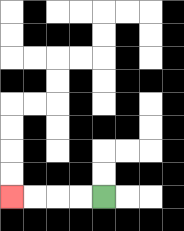{'start': '[4, 8]', 'end': '[0, 8]', 'path_directions': 'L,L,L,L', 'path_coordinates': '[[4, 8], [3, 8], [2, 8], [1, 8], [0, 8]]'}